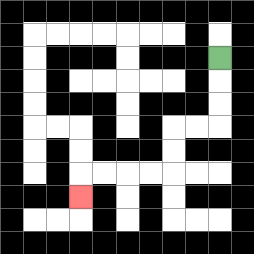{'start': '[9, 2]', 'end': '[3, 8]', 'path_directions': 'D,D,D,L,L,D,D,L,L,L,L,D', 'path_coordinates': '[[9, 2], [9, 3], [9, 4], [9, 5], [8, 5], [7, 5], [7, 6], [7, 7], [6, 7], [5, 7], [4, 7], [3, 7], [3, 8]]'}